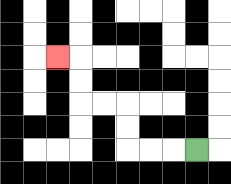{'start': '[8, 6]', 'end': '[2, 2]', 'path_directions': 'L,L,L,U,U,L,L,U,U,L', 'path_coordinates': '[[8, 6], [7, 6], [6, 6], [5, 6], [5, 5], [5, 4], [4, 4], [3, 4], [3, 3], [3, 2], [2, 2]]'}